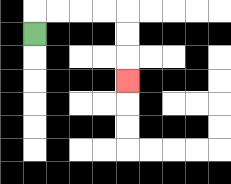{'start': '[1, 1]', 'end': '[5, 3]', 'path_directions': 'U,R,R,R,R,D,D,D', 'path_coordinates': '[[1, 1], [1, 0], [2, 0], [3, 0], [4, 0], [5, 0], [5, 1], [5, 2], [5, 3]]'}